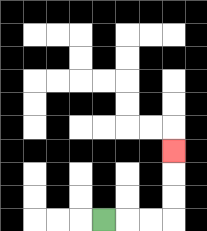{'start': '[4, 9]', 'end': '[7, 6]', 'path_directions': 'R,R,R,U,U,U', 'path_coordinates': '[[4, 9], [5, 9], [6, 9], [7, 9], [7, 8], [7, 7], [7, 6]]'}